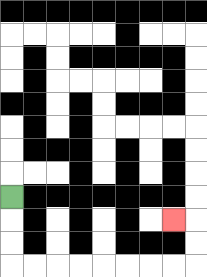{'start': '[0, 8]', 'end': '[7, 9]', 'path_directions': 'D,D,D,R,R,R,R,R,R,R,R,U,U,L', 'path_coordinates': '[[0, 8], [0, 9], [0, 10], [0, 11], [1, 11], [2, 11], [3, 11], [4, 11], [5, 11], [6, 11], [7, 11], [8, 11], [8, 10], [8, 9], [7, 9]]'}